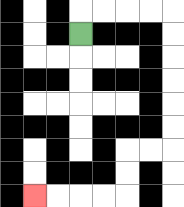{'start': '[3, 1]', 'end': '[1, 8]', 'path_directions': 'U,R,R,R,R,D,D,D,D,D,D,L,L,D,D,L,L,L,L', 'path_coordinates': '[[3, 1], [3, 0], [4, 0], [5, 0], [6, 0], [7, 0], [7, 1], [7, 2], [7, 3], [7, 4], [7, 5], [7, 6], [6, 6], [5, 6], [5, 7], [5, 8], [4, 8], [3, 8], [2, 8], [1, 8]]'}